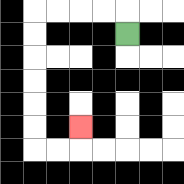{'start': '[5, 1]', 'end': '[3, 5]', 'path_directions': 'U,L,L,L,L,D,D,D,D,D,D,R,R,U', 'path_coordinates': '[[5, 1], [5, 0], [4, 0], [3, 0], [2, 0], [1, 0], [1, 1], [1, 2], [1, 3], [1, 4], [1, 5], [1, 6], [2, 6], [3, 6], [3, 5]]'}